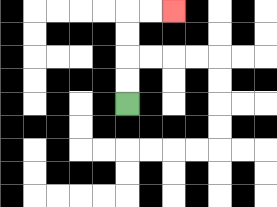{'start': '[5, 4]', 'end': '[7, 0]', 'path_directions': 'U,U,U,U,R,R', 'path_coordinates': '[[5, 4], [5, 3], [5, 2], [5, 1], [5, 0], [6, 0], [7, 0]]'}